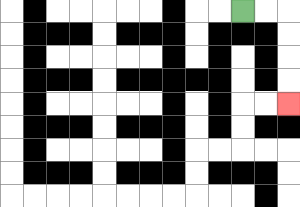{'start': '[10, 0]', 'end': '[12, 4]', 'path_directions': 'R,R,D,D,D,D', 'path_coordinates': '[[10, 0], [11, 0], [12, 0], [12, 1], [12, 2], [12, 3], [12, 4]]'}